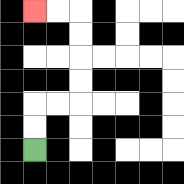{'start': '[1, 6]', 'end': '[1, 0]', 'path_directions': 'U,U,R,R,U,U,U,U,L,L', 'path_coordinates': '[[1, 6], [1, 5], [1, 4], [2, 4], [3, 4], [3, 3], [3, 2], [3, 1], [3, 0], [2, 0], [1, 0]]'}